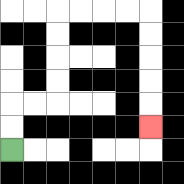{'start': '[0, 6]', 'end': '[6, 5]', 'path_directions': 'U,U,R,R,U,U,U,U,R,R,R,R,D,D,D,D,D', 'path_coordinates': '[[0, 6], [0, 5], [0, 4], [1, 4], [2, 4], [2, 3], [2, 2], [2, 1], [2, 0], [3, 0], [4, 0], [5, 0], [6, 0], [6, 1], [6, 2], [6, 3], [6, 4], [6, 5]]'}